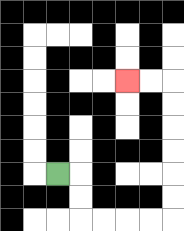{'start': '[2, 7]', 'end': '[5, 3]', 'path_directions': 'R,D,D,R,R,R,R,U,U,U,U,U,U,L,L', 'path_coordinates': '[[2, 7], [3, 7], [3, 8], [3, 9], [4, 9], [5, 9], [6, 9], [7, 9], [7, 8], [7, 7], [7, 6], [7, 5], [7, 4], [7, 3], [6, 3], [5, 3]]'}